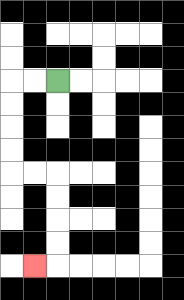{'start': '[2, 3]', 'end': '[1, 11]', 'path_directions': 'L,L,D,D,D,D,R,R,D,D,D,D,L', 'path_coordinates': '[[2, 3], [1, 3], [0, 3], [0, 4], [0, 5], [0, 6], [0, 7], [1, 7], [2, 7], [2, 8], [2, 9], [2, 10], [2, 11], [1, 11]]'}